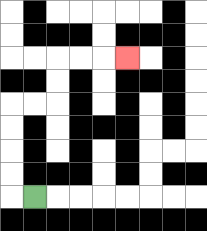{'start': '[1, 8]', 'end': '[5, 2]', 'path_directions': 'L,U,U,U,U,R,R,U,U,R,R,R', 'path_coordinates': '[[1, 8], [0, 8], [0, 7], [0, 6], [0, 5], [0, 4], [1, 4], [2, 4], [2, 3], [2, 2], [3, 2], [4, 2], [5, 2]]'}